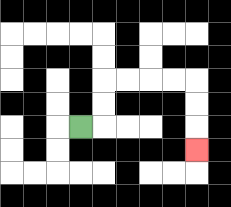{'start': '[3, 5]', 'end': '[8, 6]', 'path_directions': 'R,U,U,R,R,R,R,D,D,D', 'path_coordinates': '[[3, 5], [4, 5], [4, 4], [4, 3], [5, 3], [6, 3], [7, 3], [8, 3], [8, 4], [8, 5], [8, 6]]'}